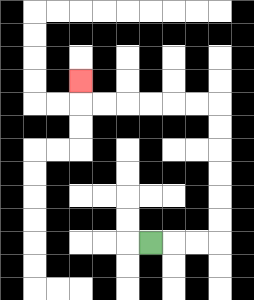{'start': '[6, 10]', 'end': '[3, 3]', 'path_directions': 'R,R,R,U,U,U,U,U,U,L,L,L,L,L,L,U', 'path_coordinates': '[[6, 10], [7, 10], [8, 10], [9, 10], [9, 9], [9, 8], [9, 7], [9, 6], [9, 5], [9, 4], [8, 4], [7, 4], [6, 4], [5, 4], [4, 4], [3, 4], [3, 3]]'}